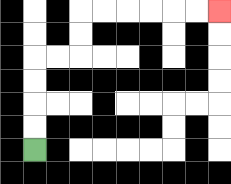{'start': '[1, 6]', 'end': '[9, 0]', 'path_directions': 'U,U,U,U,R,R,U,U,R,R,R,R,R,R', 'path_coordinates': '[[1, 6], [1, 5], [1, 4], [1, 3], [1, 2], [2, 2], [3, 2], [3, 1], [3, 0], [4, 0], [5, 0], [6, 0], [7, 0], [8, 0], [9, 0]]'}